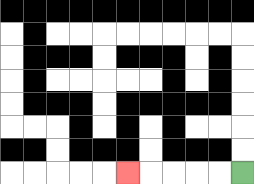{'start': '[10, 7]', 'end': '[5, 7]', 'path_directions': 'L,L,L,L,L', 'path_coordinates': '[[10, 7], [9, 7], [8, 7], [7, 7], [6, 7], [5, 7]]'}